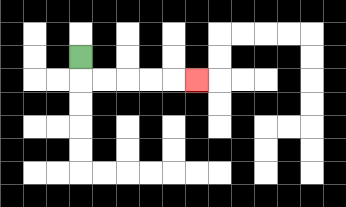{'start': '[3, 2]', 'end': '[8, 3]', 'path_directions': 'D,R,R,R,R,R', 'path_coordinates': '[[3, 2], [3, 3], [4, 3], [5, 3], [6, 3], [7, 3], [8, 3]]'}